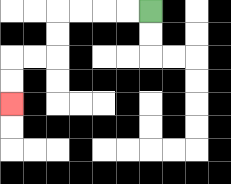{'start': '[6, 0]', 'end': '[0, 4]', 'path_directions': 'L,L,L,L,D,D,L,L,D,D', 'path_coordinates': '[[6, 0], [5, 0], [4, 0], [3, 0], [2, 0], [2, 1], [2, 2], [1, 2], [0, 2], [0, 3], [0, 4]]'}